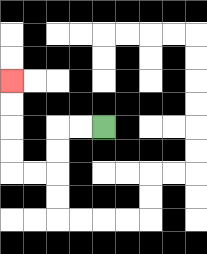{'start': '[4, 5]', 'end': '[0, 3]', 'path_directions': 'L,L,D,D,L,L,U,U,U,U', 'path_coordinates': '[[4, 5], [3, 5], [2, 5], [2, 6], [2, 7], [1, 7], [0, 7], [0, 6], [0, 5], [0, 4], [0, 3]]'}